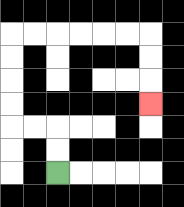{'start': '[2, 7]', 'end': '[6, 4]', 'path_directions': 'U,U,L,L,U,U,U,U,R,R,R,R,R,R,D,D,D', 'path_coordinates': '[[2, 7], [2, 6], [2, 5], [1, 5], [0, 5], [0, 4], [0, 3], [0, 2], [0, 1], [1, 1], [2, 1], [3, 1], [4, 1], [5, 1], [6, 1], [6, 2], [6, 3], [6, 4]]'}